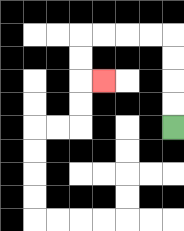{'start': '[7, 5]', 'end': '[4, 3]', 'path_directions': 'U,U,U,U,L,L,L,L,D,D,R', 'path_coordinates': '[[7, 5], [7, 4], [7, 3], [7, 2], [7, 1], [6, 1], [5, 1], [4, 1], [3, 1], [3, 2], [3, 3], [4, 3]]'}